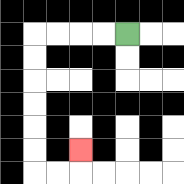{'start': '[5, 1]', 'end': '[3, 6]', 'path_directions': 'L,L,L,L,D,D,D,D,D,D,R,R,U', 'path_coordinates': '[[5, 1], [4, 1], [3, 1], [2, 1], [1, 1], [1, 2], [1, 3], [1, 4], [1, 5], [1, 6], [1, 7], [2, 7], [3, 7], [3, 6]]'}